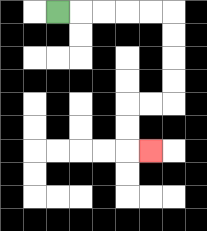{'start': '[2, 0]', 'end': '[6, 6]', 'path_directions': 'R,R,R,R,R,D,D,D,D,L,L,D,D,R', 'path_coordinates': '[[2, 0], [3, 0], [4, 0], [5, 0], [6, 0], [7, 0], [7, 1], [7, 2], [7, 3], [7, 4], [6, 4], [5, 4], [5, 5], [5, 6], [6, 6]]'}